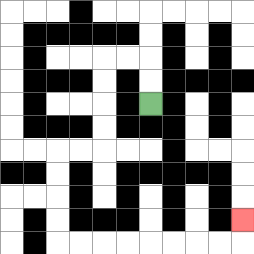{'start': '[6, 4]', 'end': '[10, 9]', 'path_directions': 'U,U,L,L,D,D,D,D,L,L,D,D,D,D,R,R,R,R,R,R,R,R,U', 'path_coordinates': '[[6, 4], [6, 3], [6, 2], [5, 2], [4, 2], [4, 3], [4, 4], [4, 5], [4, 6], [3, 6], [2, 6], [2, 7], [2, 8], [2, 9], [2, 10], [3, 10], [4, 10], [5, 10], [6, 10], [7, 10], [8, 10], [9, 10], [10, 10], [10, 9]]'}